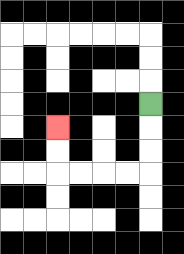{'start': '[6, 4]', 'end': '[2, 5]', 'path_directions': 'D,D,D,L,L,L,L,U,U', 'path_coordinates': '[[6, 4], [6, 5], [6, 6], [6, 7], [5, 7], [4, 7], [3, 7], [2, 7], [2, 6], [2, 5]]'}